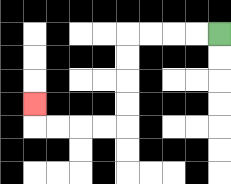{'start': '[9, 1]', 'end': '[1, 4]', 'path_directions': 'L,L,L,L,D,D,D,D,L,L,L,L,U', 'path_coordinates': '[[9, 1], [8, 1], [7, 1], [6, 1], [5, 1], [5, 2], [5, 3], [5, 4], [5, 5], [4, 5], [3, 5], [2, 5], [1, 5], [1, 4]]'}